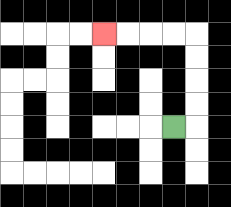{'start': '[7, 5]', 'end': '[4, 1]', 'path_directions': 'R,U,U,U,U,L,L,L,L', 'path_coordinates': '[[7, 5], [8, 5], [8, 4], [8, 3], [8, 2], [8, 1], [7, 1], [6, 1], [5, 1], [4, 1]]'}